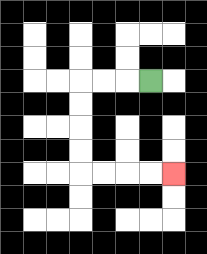{'start': '[6, 3]', 'end': '[7, 7]', 'path_directions': 'L,L,L,D,D,D,D,R,R,R,R', 'path_coordinates': '[[6, 3], [5, 3], [4, 3], [3, 3], [3, 4], [3, 5], [3, 6], [3, 7], [4, 7], [5, 7], [6, 7], [7, 7]]'}